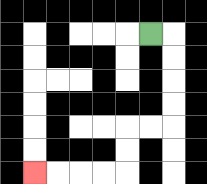{'start': '[6, 1]', 'end': '[1, 7]', 'path_directions': 'R,D,D,D,D,L,L,D,D,L,L,L,L', 'path_coordinates': '[[6, 1], [7, 1], [7, 2], [7, 3], [7, 4], [7, 5], [6, 5], [5, 5], [5, 6], [5, 7], [4, 7], [3, 7], [2, 7], [1, 7]]'}